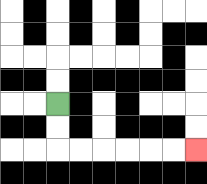{'start': '[2, 4]', 'end': '[8, 6]', 'path_directions': 'D,D,R,R,R,R,R,R', 'path_coordinates': '[[2, 4], [2, 5], [2, 6], [3, 6], [4, 6], [5, 6], [6, 6], [7, 6], [8, 6]]'}